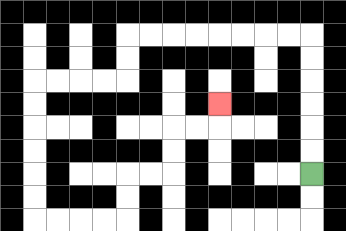{'start': '[13, 7]', 'end': '[9, 4]', 'path_directions': 'U,U,U,U,U,U,L,L,L,L,L,L,L,L,D,D,L,L,L,L,D,D,D,D,D,D,R,R,R,R,U,U,R,R,U,U,R,R,U', 'path_coordinates': '[[13, 7], [13, 6], [13, 5], [13, 4], [13, 3], [13, 2], [13, 1], [12, 1], [11, 1], [10, 1], [9, 1], [8, 1], [7, 1], [6, 1], [5, 1], [5, 2], [5, 3], [4, 3], [3, 3], [2, 3], [1, 3], [1, 4], [1, 5], [1, 6], [1, 7], [1, 8], [1, 9], [2, 9], [3, 9], [4, 9], [5, 9], [5, 8], [5, 7], [6, 7], [7, 7], [7, 6], [7, 5], [8, 5], [9, 5], [9, 4]]'}